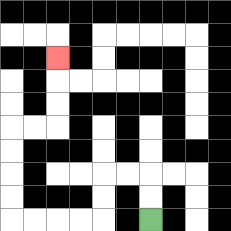{'start': '[6, 9]', 'end': '[2, 2]', 'path_directions': 'U,U,L,L,D,D,L,L,L,L,U,U,U,U,R,R,U,U,U', 'path_coordinates': '[[6, 9], [6, 8], [6, 7], [5, 7], [4, 7], [4, 8], [4, 9], [3, 9], [2, 9], [1, 9], [0, 9], [0, 8], [0, 7], [0, 6], [0, 5], [1, 5], [2, 5], [2, 4], [2, 3], [2, 2]]'}